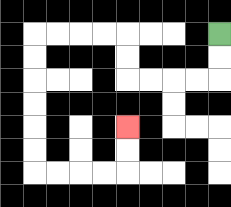{'start': '[9, 1]', 'end': '[5, 5]', 'path_directions': 'D,D,L,L,L,L,U,U,L,L,L,L,D,D,D,D,D,D,R,R,R,R,U,U', 'path_coordinates': '[[9, 1], [9, 2], [9, 3], [8, 3], [7, 3], [6, 3], [5, 3], [5, 2], [5, 1], [4, 1], [3, 1], [2, 1], [1, 1], [1, 2], [1, 3], [1, 4], [1, 5], [1, 6], [1, 7], [2, 7], [3, 7], [4, 7], [5, 7], [5, 6], [5, 5]]'}